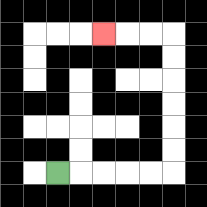{'start': '[2, 7]', 'end': '[4, 1]', 'path_directions': 'R,R,R,R,R,U,U,U,U,U,U,L,L,L', 'path_coordinates': '[[2, 7], [3, 7], [4, 7], [5, 7], [6, 7], [7, 7], [7, 6], [7, 5], [7, 4], [7, 3], [7, 2], [7, 1], [6, 1], [5, 1], [4, 1]]'}